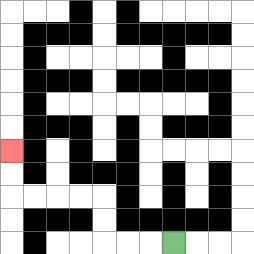{'start': '[7, 10]', 'end': '[0, 6]', 'path_directions': 'L,L,L,U,U,L,L,L,L,U,U', 'path_coordinates': '[[7, 10], [6, 10], [5, 10], [4, 10], [4, 9], [4, 8], [3, 8], [2, 8], [1, 8], [0, 8], [0, 7], [0, 6]]'}